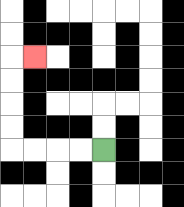{'start': '[4, 6]', 'end': '[1, 2]', 'path_directions': 'L,L,L,L,U,U,U,U,R', 'path_coordinates': '[[4, 6], [3, 6], [2, 6], [1, 6], [0, 6], [0, 5], [0, 4], [0, 3], [0, 2], [1, 2]]'}